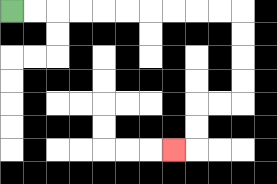{'start': '[0, 0]', 'end': '[7, 6]', 'path_directions': 'R,R,R,R,R,R,R,R,R,R,D,D,D,D,L,L,D,D,L', 'path_coordinates': '[[0, 0], [1, 0], [2, 0], [3, 0], [4, 0], [5, 0], [6, 0], [7, 0], [8, 0], [9, 0], [10, 0], [10, 1], [10, 2], [10, 3], [10, 4], [9, 4], [8, 4], [8, 5], [8, 6], [7, 6]]'}